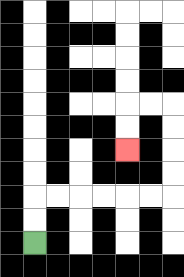{'start': '[1, 10]', 'end': '[5, 6]', 'path_directions': 'U,U,R,R,R,R,R,R,U,U,U,U,L,L,D,D', 'path_coordinates': '[[1, 10], [1, 9], [1, 8], [2, 8], [3, 8], [4, 8], [5, 8], [6, 8], [7, 8], [7, 7], [7, 6], [7, 5], [7, 4], [6, 4], [5, 4], [5, 5], [5, 6]]'}